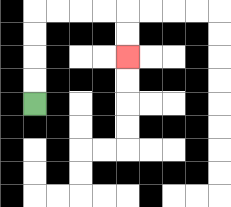{'start': '[1, 4]', 'end': '[5, 2]', 'path_directions': 'U,U,U,U,R,R,R,R,D,D', 'path_coordinates': '[[1, 4], [1, 3], [1, 2], [1, 1], [1, 0], [2, 0], [3, 0], [4, 0], [5, 0], [5, 1], [5, 2]]'}